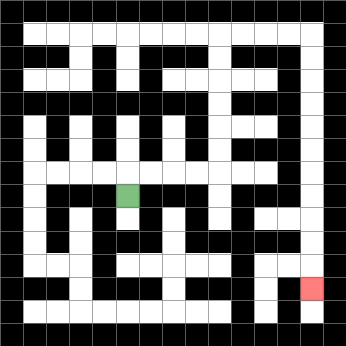{'start': '[5, 8]', 'end': '[13, 12]', 'path_directions': 'U,R,R,R,R,U,U,U,U,U,U,R,R,R,R,D,D,D,D,D,D,D,D,D,D,D', 'path_coordinates': '[[5, 8], [5, 7], [6, 7], [7, 7], [8, 7], [9, 7], [9, 6], [9, 5], [9, 4], [9, 3], [9, 2], [9, 1], [10, 1], [11, 1], [12, 1], [13, 1], [13, 2], [13, 3], [13, 4], [13, 5], [13, 6], [13, 7], [13, 8], [13, 9], [13, 10], [13, 11], [13, 12]]'}